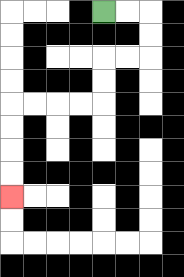{'start': '[4, 0]', 'end': '[0, 8]', 'path_directions': 'R,R,D,D,L,L,D,D,L,L,L,L,D,D,D,D', 'path_coordinates': '[[4, 0], [5, 0], [6, 0], [6, 1], [6, 2], [5, 2], [4, 2], [4, 3], [4, 4], [3, 4], [2, 4], [1, 4], [0, 4], [0, 5], [0, 6], [0, 7], [0, 8]]'}